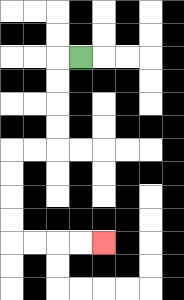{'start': '[3, 2]', 'end': '[4, 10]', 'path_directions': 'L,D,D,D,D,L,L,D,D,D,D,R,R,R,R', 'path_coordinates': '[[3, 2], [2, 2], [2, 3], [2, 4], [2, 5], [2, 6], [1, 6], [0, 6], [0, 7], [0, 8], [0, 9], [0, 10], [1, 10], [2, 10], [3, 10], [4, 10]]'}